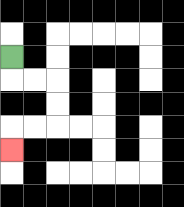{'start': '[0, 2]', 'end': '[0, 6]', 'path_directions': 'D,R,R,D,D,L,L,D', 'path_coordinates': '[[0, 2], [0, 3], [1, 3], [2, 3], [2, 4], [2, 5], [1, 5], [0, 5], [0, 6]]'}